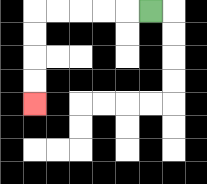{'start': '[6, 0]', 'end': '[1, 4]', 'path_directions': 'L,L,L,L,L,D,D,D,D', 'path_coordinates': '[[6, 0], [5, 0], [4, 0], [3, 0], [2, 0], [1, 0], [1, 1], [1, 2], [1, 3], [1, 4]]'}